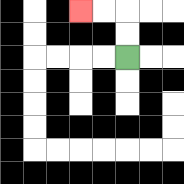{'start': '[5, 2]', 'end': '[3, 0]', 'path_directions': 'U,U,L,L', 'path_coordinates': '[[5, 2], [5, 1], [5, 0], [4, 0], [3, 0]]'}